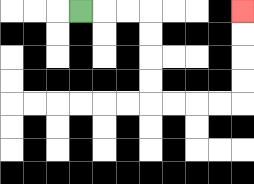{'start': '[3, 0]', 'end': '[10, 0]', 'path_directions': 'R,R,R,D,D,D,D,R,R,R,R,U,U,U,U', 'path_coordinates': '[[3, 0], [4, 0], [5, 0], [6, 0], [6, 1], [6, 2], [6, 3], [6, 4], [7, 4], [8, 4], [9, 4], [10, 4], [10, 3], [10, 2], [10, 1], [10, 0]]'}